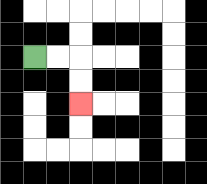{'start': '[1, 2]', 'end': '[3, 4]', 'path_directions': 'R,R,D,D', 'path_coordinates': '[[1, 2], [2, 2], [3, 2], [3, 3], [3, 4]]'}